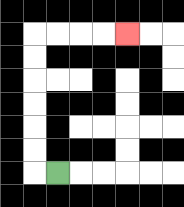{'start': '[2, 7]', 'end': '[5, 1]', 'path_directions': 'L,U,U,U,U,U,U,R,R,R,R', 'path_coordinates': '[[2, 7], [1, 7], [1, 6], [1, 5], [1, 4], [1, 3], [1, 2], [1, 1], [2, 1], [3, 1], [4, 1], [5, 1]]'}